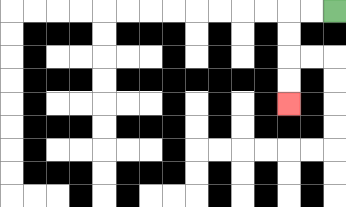{'start': '[14, 0]', 'end': '[12, 4]', 'path_directions': 'L,L,D,D,D,D', 'path_coordinates': '[[14, 0], [13, 0], [12, 0], [12, 1], [12, 2], [12, 3], [12, 4]]'}